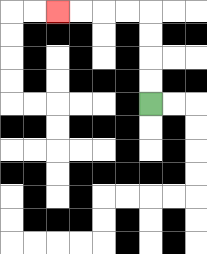{'start': '[6, 4]', 'end': '[2, 0]', 'path_directions': 'U,U,U,U,L,L,L,L', 'path_coordinates': '[[6, 4], [6, 3], [6, 2], [6, 1], [6, 0], [5, 0], [4, 0], [3, 0], [2, 0]]'}